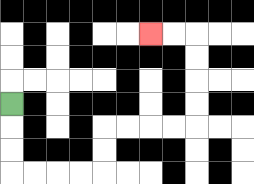{'start': '[0, 4]', 'end': '[6, 1]', 'path_directions': 'D,D,D,R,R,R,R,U,U,R,R,R,R,U,U,U,U,L,L', 'path_coordinates': '[[0, 4], [0, 5], [0, 6], [0, 7], [1, 7], [2, 7], [3, 7], [4, 7], [4, 6], [4, 5], [5, 5], [6, 5], [7, 5], [8, 5], [8, 4], [8, 3], [8, 2], [8, 1], [7, 1], [6, 1]]'}